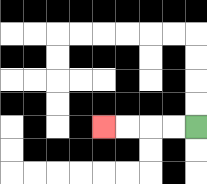{'start': '[8, 5]', 'end': '[4, 5]', 'path_directions': 'L,L,L,L', 'path_coordinates': '[[8, 5], [7, 5], [6, 5], [5, 5], [4, 5]]'}